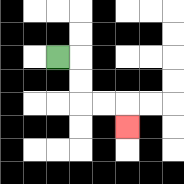{'start': '[2, 2]', 'end': '[5, 5]', 'path_directions': 'R,D,D,R,R,D', 'path_coordinates': '[[2, 2], [3, 2], [3, 3], [3, 4], [4, 4], [5, 4], [5, 5]]'}